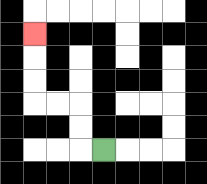{'start': '[4, 6]', 'end': '[1, 1]', 'path_directions': 'L,U,U,L,L,U,U,U', 'path_coordinates': '[[4, 6], [3, 6], [3, 5], [3, 4], [2, 4], [1, 4], [1, 3], [1, 2], [1, 1]]'}